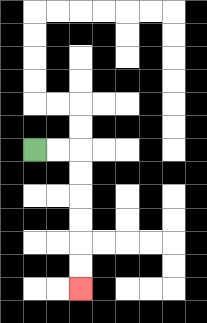{'start': '[1, 6]', 'end': '[3, 12]', 'path_directions': 'R,R,D,D,D,D,D,D', 'path_coordinates': '[[1, 6], [2, 6], [3, 6], [3, 7], [3, 8], [3, 9], [3, 10], [3, 11], [3, 12]]'}